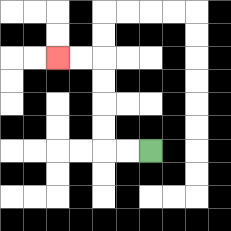{'start': '[6, 6]', 'end': '[2, 2]', 'path_directions': 'L,L,U,U,U,U,L,L', 'path_coordinates': '[[6, 6], [5, 6], [4, 6], [4, 5], [4, 4], [4, 3], [4, 2], [3, 2], [2, 2]]'}